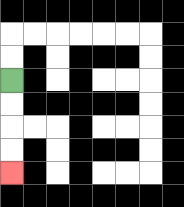{'start': '[0, 3]', 'end': '[0, 7]', 'path_directions': 'D,D,D,D', 'path_coordinates': '[[0, 3], [0, 4], [0, 5], [0, 6], [0, 7]]'}